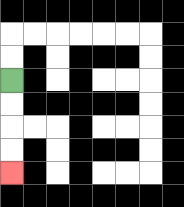{'start': '[0, 3]', 'end': '[0, 7]', 'path_directions': 'D,D,D,D', 'path_coordinates': '[[0, 3], [0, 4], [0, 5], [0, 6], [0, 7]]'}